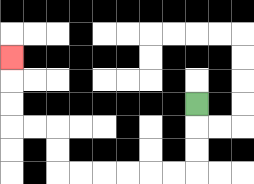{'start': '[8, 4]', 'end': '[0, 2]', 'path_directions': 'D,D,D,L,L,L,L,L,L,U,U,L,L,U,U,U', 'path_coordinates': '[[8, 4], [8, 5], [8, 6], [8, 7], [7, 7], [6, 7], [5, 7], [4, 7], [3, 7], [2, 7], [2, 6], [2, 5], [1, 5], [0, 5], [0, 4], [0, 3], [0, 2]]'}